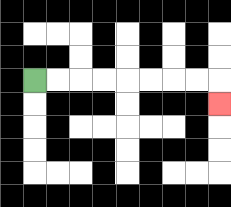{'start': '[1, 3]', 'end': '[9, 4]', 'path_directions': 'R,R,R,R,R,R,R,R,D', 'path_coordinates': '[[1, 3], [2, 3], [3, 3], [4, 3], [5, 3], [6, 3], [7, 3], [8, 3], [9, 3], [9, 4]]'}